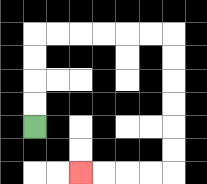{'start': '[1, 5]', 'end': '[3, 7]', 'path_directions': 'U,U,U,U,R,R,R,R,R,R,D,D,D,D,D,D,L,L,L,L', 'path_coordinates': '[[1, 5], [1, 4], [1, 3], [1, 2], [1, 1], [2, 1], [3, 1], [4, 1], [5, 1], [6, 1], [7, 1], [7, 2], [7, 3], [7, 4], [7, 5], [7, 6], [7, 7], [6, 7], [5, 7], [4, 7], [3, 7]]'}